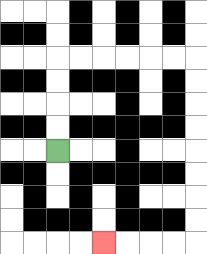{'start': '[2, 6]', 'end': '[4, 10]', 'path_directions': 'U,U,U,U,R,R,R,R,R,R,D,D,D,D,D,D,D,D,L,L,L,L', 'path_coordinates': '[[2, 6], [2, 5], [2, 4], [2, 3], [2, 2], [3, 2], [4, 2], [5, 2], [6, 2], [7, 2], [8, 2], [8, 3], [8, 4], [8, 5], [8, 6], [8, 7], [8, 8], [8, 9], [8, 10], [7, 10], [6, 10], [5, 10], [4, 10]]'}